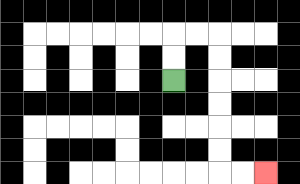{'start': '[7, 3]', 'end': '[11, 7]', 'path_directions': 'U,U,R,R,D,D,D,D,D,D,R,R', 'path_coordinates': '[[7, 3], [7, 2], [7, 1], [8, 1], [9, 1], [9, 2], [9, 3], [9, 4], [9, 5], [9, 6], [9, 7], [10, 7], [11, 7]]'}